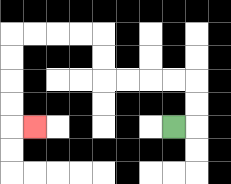{'start': '[7, 5]', 'end': '[1, 5]', 'path_directions': 'R,U,U,L,L,L,L,U,U,L,L,L,L,D,D,D,D,R', 'path_coordinates': '[[7, 5], [8, 5], [8, 4], [8, 3], [7, 3], [6, 3], [5, 3], [4, 3], [4, 2], [4, 1], [3, 1], [2, 1], [1, 1], [0, 1], [0, 2], [0, 3], [0, 4], [0, 5], [1, 5]]'}